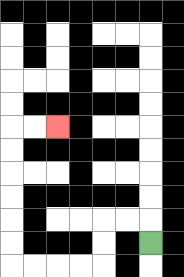{'start': '[6, 10]', 'end': '[2, 5]', 'path_directions': 'U,L,L,D,D,L,L,L,L,U,U,U,U,U,U,R,R', 'path_coordinates': '[[6, 10], [6, 9], [5, 9], [4, 9], [4, 10], [4, 11], [3, 11], [2, 11], [1, 11], [0, 11], [0, 10], [0, 9], [0, 8], [0, 7], [0, 6], [0, 5], [1, 5], [2, 5]]'}